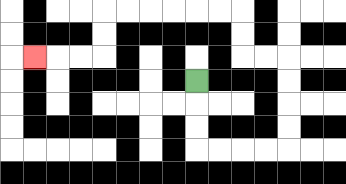{'start': '[8, 3]', 'end': '[1, 2]', 'path_directions': 'D,D,D,R,R,R,R,U,U,U,U,L,L,U,U,L,L,L,L,L,L,D,D,L,L,L', 'path_coordinates': '[[8, 3], [8, 4], [8, 5], [8, 6], [9, 6], [10, 6], [11, 6], [12, 6], [12, 5], [12, 4], [12, 3], [12, 2], [11, 2], [10, 2], [10, 1], [10, 0], [9, 0], [8, 0], [7, 0], [6, 0], [5, 0], [4, 0], [4, 1], [4, 2], [3, 2], [2, 2], [1, 2]]'}